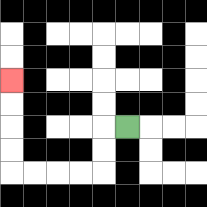{'start': '[5, 5]', 'end': '[0, 3]', 'path_directions': 'L,D,D,L,L,L,L,U,U,U,U', 'path_coordinates': '[[5, 5], [4, 5], [4, 6], [4, 7], [3, 7], [2, 7], [1, 7], [0, 7], [0, 6], [0, 5], [0, 4], [0, 3]]'}